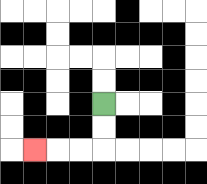{'start': '[4, 4]', 'end': '[1, 6]', 'path_directions': 'D,D,L,L,L', 'path_coordinates': '[[4, 4], [4, 5], [4, 6], [3, 6], [2, 6], [1, 6]]'}